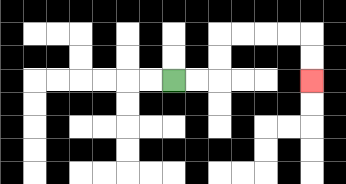{'start': '[7, 3]', 'end': '[13, 3]', 'path_directions': 'R,R,U,U,R,R,R,R,D,D', 'path_coordinates': '[[7, 3], [8, 3], [9, 3], [9, 2], [9, 1], [10, 1], [11, 1], [12, 1], [13, 1], [13, 2], [13, 3]]'}